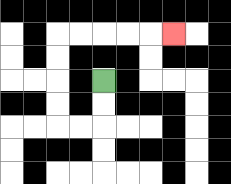{'start': '[4, 3]', 'end': '[7, 1]', 'path_directions': 'D,D,L,L,U,U,U,U,R,R,R,R,R', 'path_coordinates': '[[4, 3], [4, 4], [4, 5], [3, 5], [2, 5], [2, 4], [2, 3], [2, 2], [2, 1], [3, 1], [4, 1], [5, 1], [6, 1], [7, 1]]'}